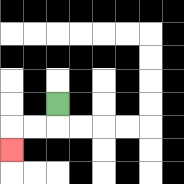{'start': '[2, 4]', 'end': '[0, 6]', 'path_directions': 'D,L,L,D', 'path_coordinates': '[[2, 4], [2, 5], [1, 5], [0, 5], [0, 6]]'}